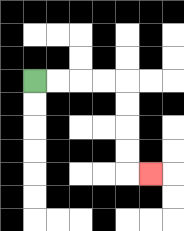{'start': '[1, 3]', 'end': '[6, 7]', 'path_directions': 'R,R,R,R,D,D,D,D,R', 'path_coordinates': '[[1, 3], [2, 3], [3, 3], [4, 3], [5, 3], [5, 4], [5, 5], [5, 6], [5, 7], [6, 7]]'}